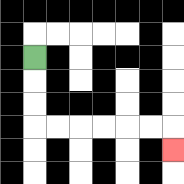{'start': '[1, 2]', 'end': '[7, 6]', 'path_directions': 'D,D,D,R,R,R,R,R,R,D', 'path_coordinates': '[[1, 2], [1, 3], [1, 4], [1, 5], [2, 5], [3, 5], [4, 5], [5, 5], [6, 5], [7, 5], [7, 6]]'}